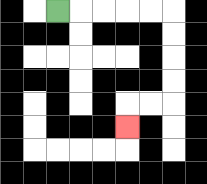{'start': '[2, 0]', 'end': '[5, 5]', 'path_directions': 'R,R,R,R,R,D,D,D,D,L,L,D', 'path_coordinates': '[[2, 0], [3, 0], [4, 0], [5, 0], [6, 0], [7, 0], [7, 1], [7, 2], [7, 3], [7, 4], [6, 4], [5, 4], [5, 5]]'}